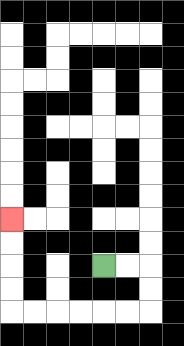{'start': '[4, 11]', 'end': '[0, 9]', 'path_directions': 'R,R,D,D,L,L,L,L,L,L,U,U,U,U', 'path_coordinates': '[[4, 11], [5, 11], [6, 11], [6, 12], [6, 13], [5, 13], [4, 13], [3, 13], [2, 13], [1, 13], [0, 13], [0, 12], [0, 11], [0, 10], [0, 9]]'}